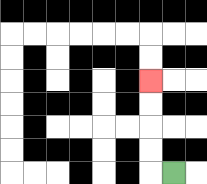{'start': '[7, 7]', 'end': '[6, 3]', 'path_directions': 'L,U,U,U,U', 'path_coordinates': '[[7, 7], [6, 7], [6, 6], [6, 5], [6, 4], [6, 3]]'}